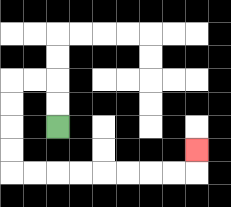{'start': '[2, 5]', 'end': '[8, 6]', 'path_directions': 'U,U,L,L,D,D,D,D,R,R,R,R,R,R,R,R,U', 'path_coordinates': '[[2, 5], [2, 4], [2, 3], [1, 3], [0, 3], [0, 4], [0, 5], [0, 6], [0, 7], [1, 7], [2, 7], [3, 7], [4, 7], [5, 7], [6, 7], [7, 7], [8, 7], [8, 6]]'}